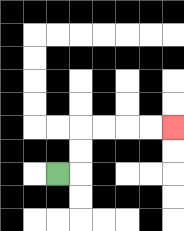{'start': '[2, 7]', 'end': '[7, 5]', 'path_directions': 'R,U,U,R,R,R,R', 'path_coordinates': '[[2, 7], [3, 7], [3, 6], [3, 5], [4, 5], [5, 5], [6, 5], [7, 5]]'}